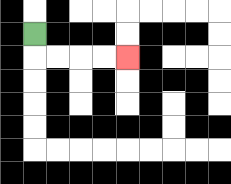{'start': '[1, 1]', 'end': '[5, 2]', 'path_directions': 'D,R,R,R,R', 'path_coordinates': '[[1, 1], [1, 2], [2, 2], [3, 2], [4, 2], [5, 2]]'}